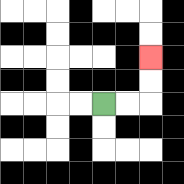{'start': '[4, 4]', 'end': '[6, 2]', 'path_directions': 'R,R,U,U', 'path_coordinates': '[[4, 4], [5, 4], [6, 4], [6, 3], [6, 2]]'}